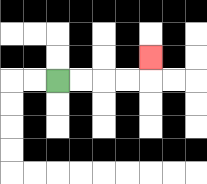{'start': '[2, 3]', 'end': '[6, 2]', 'path_directions': 'R,R,R,R,U', 'path_coordinates': '[[2, 3], [3, 3], [4, 3], [5, 3], [6, 3], [6, 2]]'}